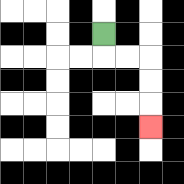{'start': '[4, 1]', 'end': '[6, 5]', 'path_directions': 'D,R,R,D,D,D', 'path_coordinates': '[[4, 1], [4, 2], [5, 2], [6, 2], [6, 3], [6, 4], [6, 5]]'}